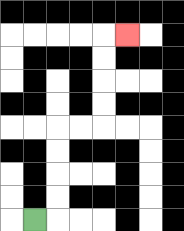{'start': '[1, 9]', 'end': '[5, 1]', 'path_directions': 'R,U,U,U,U,R,R,U,U,U,U,R', 'path_coordinates': '[[1, 9], [2, 9], [2, 8], [2, 7], [2, 6], [2, 5], [3, 5], [4, 5], [4, 4], [4, 3], [4, 2], [4, 1], [5, 1]]'}